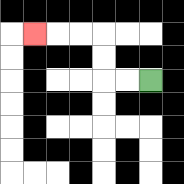{'start': '[6, 3]', 'end': '[1, 1]', 'path_directions': 'L,L,U,U,L,L,L', 'path_coordinates': '[[6, 3], [5, 3], [4, 3], [4, 2], [4, 1], [3, 1], [2, 1], [1, 1]]'}